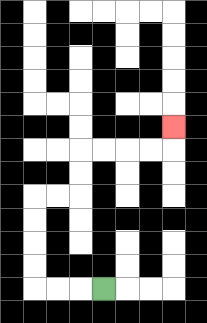{'start': '[4, 12]', 'end': '[7, 5]', 'path_directions': 'L,L,L,U,U,U,U,R,R,U,U,R,R,R,R,U', 'path_coordinates': '[[4, 12], [3, 12], [2, 12], [1, 12], [1, 11], [1, 10], [1, 9], [1, 8], [2, 8], [3, 8], [3, 7], [3, 6], [4, 6], [5, 6], [6, 6], [7, 6], [7, 5]]'}